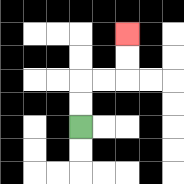{'start': '[3, 5]', 'end': '[5, 1]', 'path_directions': 'U,U,R,R,U,U', 'path_coordinates': '[[3, 5], [3, 4], [3, 3], [4, 3], [5, 3], [5, 2], [5, 1]]'}